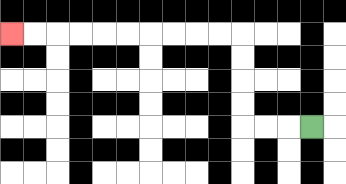{'start': '[13, 5]', 'end': '[0, 1]', 'path_directions': 'L,L,L,U,U,U,U,L,L,L,L,L,L,L,L,L,L', 'path_coordinates': '[[13, 5], [12, 5], [11, 5], [10, 5], [10, 4], [10, 3], [10, 2], [10, 1], [9, 1], [8, 1], [7, 1], [6, 1], [5, 1], [4, 1], [3, 1], [2, 1], [1, 1], [0, 1]]'}